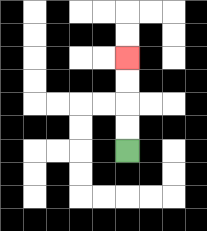{'start': '[5, 6]', 'end': '[5, 2]', 'path_directions': 'U,U,U,U', 'path_coordinates': '[[5, 6], [5, 5], [5, 4], [5, 3], [5, 2]]'}